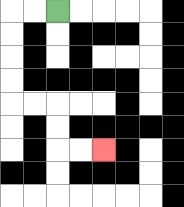{'start': '[2, 0]', 'end': '[4, 6]', 'path_directions': 'L,L,D,D,D,D,R,R,D,D,R,R', 'path_coordinates': '[[2, 0], [1, 0], [0, 0], [0, 1], [0, 2], [0, 3], [0, 4], [1, 4], [2, 4], [2, 5], [2, 6], [3, 6], [4, 6]]'}